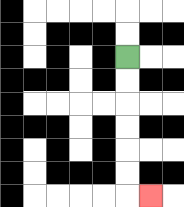{'start': '[5, 2]', 'end': '[6, 8]', 'path_directions': 'D,D,D,D,D,D,R', 'path_coordinates': '[[5, 2], [5, 3], [5, 4], [5, 5], [5, 6], [5, 7], [5, 8], [6, 8]]'}